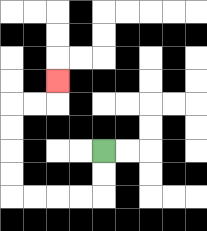{'start': '[4, 6]', 'end': '[2, 3]', 'path_directions': 'D,D,L,L,L,L,U,U,U,U,R,R,U', 'path_coordinates': '[[4, 6], [4, 7], [4, 8], [3, 8], [2, 8], [1, 8], [0, 8], [0, 7], [0, 6], [0, 5], [0, 4], [1, 4], [2, 4], [2, 3]]'}